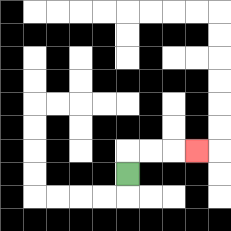{'start': '[5, 7]', 'end': '[8, 6]', 'path_directions': 'U,R,R,R', 'path_coordinates': '[[5, 7], [5, 6], [6, 6], [7, 6], [8, 6]]'}